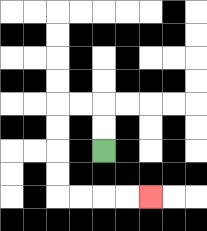{'start': '[4, 6]', 'end': '[6, 8]', 'path_directions': 'U,U,L,L,D,D,D,D,R,R,R,R', 'path_coordinates': '[[4, 6], [4, 5], [4, 4], [3, 4], [2, 4], [2, 5], [2, 6], [2, 7], [2, 8], [3, 8], [4, 8], [5, 8], [6, 8]]'}